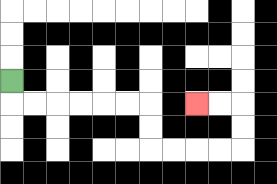{'start': '[0, 3]', 'end': '[8, 4]', 'path_directions': 'D,R,R,R,R,R,R,D,D,R,R,R,R,U,U,L,L', 'path_coordinates': '[[0, 3], [0, 4], [1, 4], [2, 4], [3, 4], [4, 4], [5, 4], [6, 4], [6, 5], [6, 6], [7, 6], [8, 6], [9, 6], [10, 6], [10, 5], [10, 4], [9, 4], [8, 4]]'}